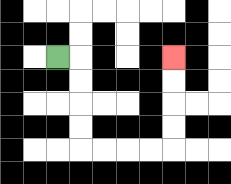{'start': '[2, 2]', 'end': '[7, 2]', 'path_directions': 'R,D,D,D,D,R,R,R,R,U,U,U,U', 'path_coordinates': '[[2, 2], [3, 2], [3, 3], [3, 4], [3, 5], [3, 6], [4, 6], [5, 6], [6, 6], [7, 6], [7, 5], [7, 4], [7, 3], [7, 2]]'}